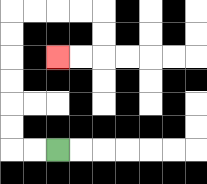{'start': '[2, 6]', 'end': '[2, 2]', 'path_directions': 'L,L,U,U,U,U,U,U,R,R,R,R,D,D,L,L', 'path_coordinates': '[[2, 6], [1, 6], [0, 6], [0, 5], [0, 4], [0, 3], [0, 2], [0, 1], [0, 0], [1, 0], [2, 0], [3, 0], [4, 0], [4, 1], [4, 2], [3, 2], [2, 2]]'}